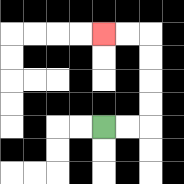{'start': '[4, 5]', 'end': '[4, 1]', 'path_directions': 'R,R,U,U,U,U,L,L', 'path_coordinates': '[[4, 5], [5, 5], [6, 5], [6, 4], [6, 3], [6, 2], [6, 1], [5, 1], [4, 1]]'}